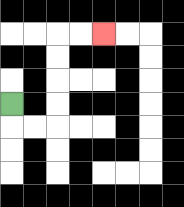{'start': '[0, 4]', 'end': '[4, 1]', 'path_directions': 'D,R,R,U,U,U,U,R,R', 'path_coordinates': '[[0, 4], [0, 5], [1, 5], [2, 5], [2, 4], [2, 3], [2, 2], [2, 1], [3, 1], [4, 1]]'}